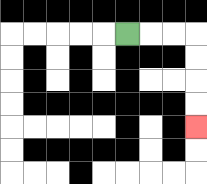{'start': '[5, 1]', 'end': '[8, 5]', 'path_directions': 'R,R,R,D,D,D,D', 'path_coordinates': '[[5, 1], [6, 1], [7, 1], [8, 1], [8, 2], [8, 3], [8, 4], [8, 5]]'}